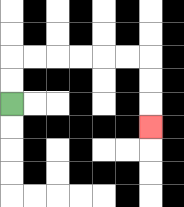{'start': '[0, 4]', 'end': '[6, 5]', 'path_directions': 'U,U,R,R,R,R,R,R,D,D,D', 'path_coordinates': '[[0, 4], [0, 3], [0, 2], [1, 2], [2, 2], [3, 2], [4, 2], [5, 2], [6, 2], [6, 3], [6, 4], [6, 5]]'}